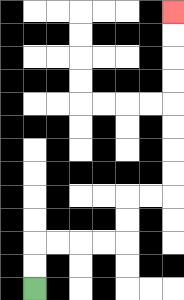{'start': '[1, 12]', 'end': '[7, 0]', 'path_directions': 'U,U,R,R,R,R,U,U,R,R,U,U,U,U,U,U,U,U', 'path_coordinates': '[[1, 12], [1, 11], [1, 10], [2, 10], [3, 10], [4, 10], [5, 10], [5, 9], [5, 8], [6, 8], [7, 8], [7, 7], [7, 6], [7, 5], [7, 4], [7, 3], [7, 2], [7, 1], [7, 0]]'}